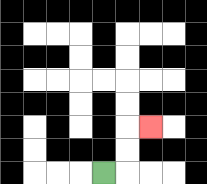{'start': '[4, 7]', 'end': '[6, 5]', 'path_directions': 'R,U,U,R', 'path_coordinates': '[[4, 7], [5, 7], [5, 6], [5, 5], [6, 5]]'}